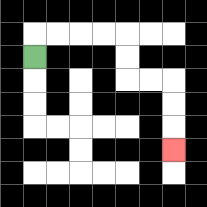{'start': '[1, 2]', 'end': '[7, 6]', 'path_directions': 'U,R,R,R,R,D,D,R,R,D,D,D', 'path_coordinates': '[[1, 2], [1, 1], [2, 1], [3, 1], [4, 1], [5, 1], [5, 2], [5, 3], [6, 3], [7, 3], [7, 4], [7, 5], [7, 6]]'}